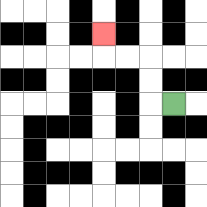{'start': '[7, 4]', 'end': '[4, 1]', 'path_directions': 'L,U,U,L,L,U', 'path_coordinates': '[[7, 4], [6, 4], [6, 3], [6, 2], [5, 2], [4, 2], [4, 1]]'}